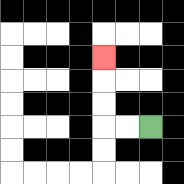{'start': '[6, 5]', 'end': '[4, 2]', 'path_directions': 'L,L,U,U,U', 'path_coordinates': '[[6, 5], [5, 5], [4, 5], [4, 4], [4, 3], [4, 2]]'}